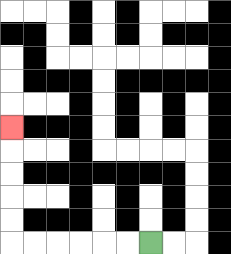{'start': '[6, 10]', 'end': '[0, 5]', 'path_directions': 'L,L,L,L,L,L,U,U,U,U,U', 'path_coordinates': '[[6, 10], [5, 10], [4, 10], [3, 10], [2, 10], [1, 10], [0, 10], [0, 9], [0, 8], [0, 7], [0, 6], [0, 5]]'}